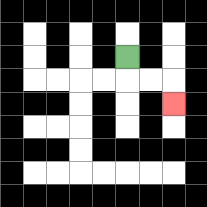{'start': '[5, 2]', 'end': '[7, 4]', 'path_directions': 'D,R,R,D', 'path_coordinates': '[[5, 2], [5, 3], [6, 3], [7, 3], [7, 4]]'}